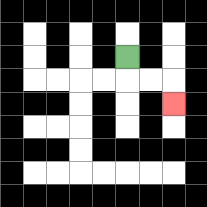{'start': '[5, 2]', 'end': '[7, 4]', 'path_directions': 'D,R,R,D', 'path_coordinates': '[[5, 2], [5, 3], [6, 3], [7, 3], [7, 4]]'}